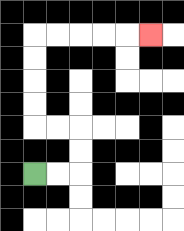{'start': '[1, 7]', 'end': '[6, 1]', 'path_directions': 'R,R,U,U,L,L,U,U,U,U,R,R,R,R,R', 'path_coordinates': '[[1, 7], [2, 7], [3, 7], [3, 6], [3, 5], [2, 5], [1, 5], [1, 4], [1, 3], [1, 2], [1, 1], [2, 1], [3, 1], [4, 1], [5, 1], [6, 1]]'}